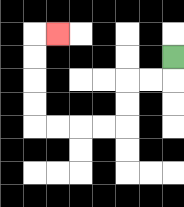{'start': '[7, 2]', 'end': '[2, 1]', 'path_directions': 'D,L,L,D,D,L,L,L,L,U,U,U,U,R', 'path_coordinates': '[[7, 2], [7, 3], [6, 3], [5, 3], [5, 4], [5, 5], [4, 5], [3, 5], [2, 5], [1, 5], [1, 4], [1, 3], [1, 2], [1, 1], [2, 1]]'}